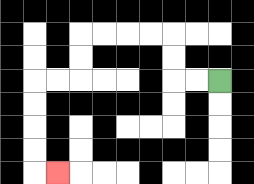{'start': '[9, 3]', 'end': '[2, 7]', 'path_directions': 'L,L,U,U,L,L,L,L,D,D,L,L,D,D,D,D,R', 'path_coordinates': '[[9, 3], [8, 3], [7, 3], [7, 2], [7, 1], [6, 1], [5, 1], [4, 1], [3, 1], [3, 2], [3, 3], [2, 3], [1, 3], [1, 4], [1, 5], [1, 6], [1, 7], [2, 7]]'}